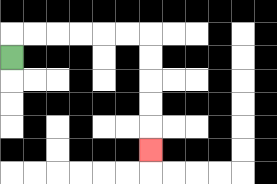{'start': '[0, 2]', 'end': '[6, 6]', 'path_directions': 'U,R,R,R,R,R,R,D,D,D,D,D', 'path_coordinates': '[[0, 2], [0, 1], [1, 1], [2, 1], [3, 1], [4, 1], [5, 1], [6, 1], [6, 2], [6, 3], [6, 4], [6, 5], [6, 6]]'}